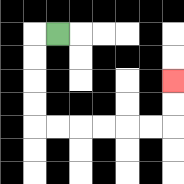{'start': '[2, 1]', 'end': '[7, 3]', 'path_directions': 'L,D,D,D,D,R,R,R,R,R,R,U,U', 'path_coordinates': '[[2, 1], [1, 1], [1, 2], [1, 3], [1, 4], [1, 5], [2, 5], [3, 5], [4, 5], [5, 5], [6, 5], [7, 5], [7, 4], [7, 3]]'}